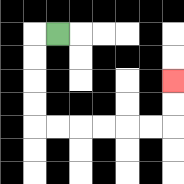{'start': '[2, 1]', 'end': '[7, 3]', 'path_directions': 'L,D,D,D,D,R,R,R,R,R,R,U,U', 'path_coordinates': '[[2, 1], [1, 1], [1, 2], [1, 3], [1, 4], [1, 5], [2, 5], [3, 5], [4, 5], [5, 5], [6, 5], [7, 5], [7, 4], [7, 3]]'}